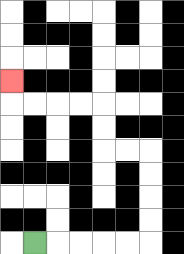{'start': '[1, 10]', 'end': '[0, 3]', 'path_directions': 'R,R,R,R,R,U,U,U,U,L,L,U,U,L,L,L,L,U', 'path_coordinates': '[[1, 10], [2, 10], [3, 10], [4, 10], [5, 10], [6, 10], [6, 9], [6, 8], [6, 7], [6, 6], [5, 6], [4, 6], [4, 5], [4, 4], [3, 4], [2, 4], [1, 4], [0, 4], [0, 3]]'}